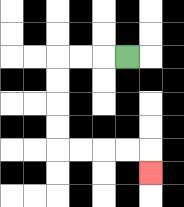{'start': '[5, 2]', 'end': '[6, 7]', 'path_directions': 'L,L,L,D,D,D,D,R,R,R,R,D', 'path_coordinates': '[[5, 2], [4, 2], [3, 2], [2, 2], [2, 3], [2, 4], [2, 5], [2, 6], [3, 6], [4, 6], [5, 6], [6, 6], [6, 7]]'}